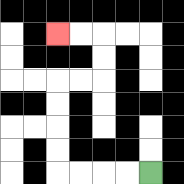{'start': '[6, 7]', 'end': '[2, 1]', 'path_directions': 'L,L,L,L,U,U,U,U,R,R,U,U,L,L', 'path_coordinates': '[[6, 7], [5, 7], [4, 7], [3, 7], [2, 7], [2, 6], [2, 5], [2, 4], [2, 3], [3, 3], [4, 3], [4, 2], [4, 1], [3, 1], [2, 1]]'}